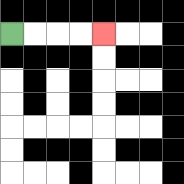{'start': '[0, 1]', 'end': '[4, 1]', 'path_directions': 'R,R,R,R', 'path_coordinates': '[[0, 1], [1, 1], [2, 1], [3, 1], [4, 1]]'}